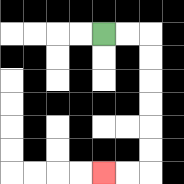{'start': '[4, 1]', 'end': '[4, 7]', 'path_directions': 'R,R,D,D,D,D,D,D,L,L', 'path_coordinates': '[[4, 1], [5, 1], [6, 1], [6, 2], [6, 3], [6, 4], [6, 5], [6, 6], [6, 7], [5, 7], [4, 7]]'}